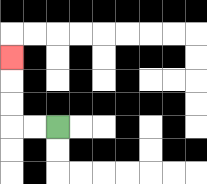{'start': '[2, 5]', 'end': '[0, 2]', 'path_directions': 'L,L,U,U,U', 'path_coordinates': '[[2, 5], [1, 5], [0, 5], [0, 4], [0, 3], [0, 2]]'}